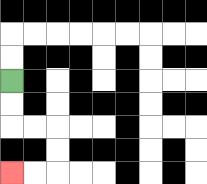{'start': '[0, 3]', 'end': '[0, 7]', 'path_directions': 'D,D,R,R,D,D,L,L', 'path_coordinates': '[[0, 3], [0, 4], [0, 5], [1, 5], [2, 5], [2, 6], [2, 7], [1, 7], [0, 7]]'}